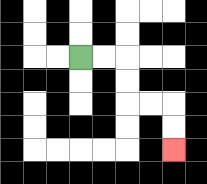{'start': '[3, 2]', 'end': '[7, 6]', 'path_directions': 'R,R,D,D,R,R,D,D', 'path_coordinates': '[[3, 2], [4, 2], [5, 2], [5, 3], [5, 4], [6, 4], [7, 4], [7, 5], [7, 6]]'}